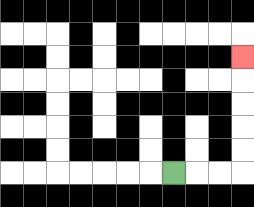{'start': '[7, 7]', 'end': '[10, 2]', 'path_directions': 'R,R,R,U,U,U,U,U', 'path_coordinates': '[[7, 7], [8, 7], [9, 7], [10, 7], [10, 6], [10, 5], [10, 4], [10, 3], [10, 2]]'}